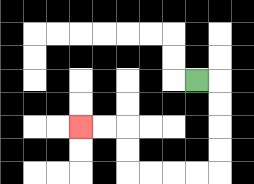{'start': '[8, 3]', 'end': '[3, 5]', 'path_directions': 'R,D,D,D,D,L,L,L,L,U,U,L,L', 'path_coordinates': '[[8, 3], [9, 3], [9, 4], [9, 5], [9, 6], [9, 7], [8, 7], [7, 7], [6, 7], [5, 7], [5, 6], [5, 5], [4, 5], [3, 5]]'}